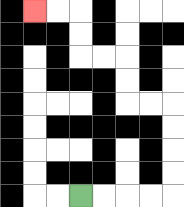{'start': '[3, 8]', 'end': '[1, 0]', 'path_directions': 'R,R,R,R,U,U,U,U,L,L,U,U,L,L,U,U,L,L', 'path_coordinates': '[[3, 8], [4, 8], [5, 8], [6, 8], [7, 8], [7, 7], [7, 6], [7, 5], [7, 4], [6, 4], [5, 4], [5, 3], [5, 2], [4, 2], [3, 2], [3, 1], [3, 0], [2, 0], [1, 0]]'}